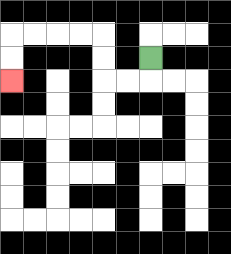{'start': '[6, 2]', 'end': '[0, 3]', 'path_directions': 'D,L,L,U,U,L,L,L,L,D,D', 'path_coordinates': '[[6, 2], [6, 3], [5, 3], [4, 3], [4, 2], [4, 1], [3, 1], [2, 1], [1, 1], [0, 1], [0, 2], [0, 3]]'}